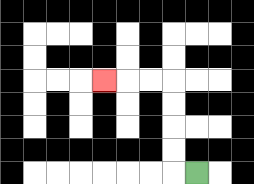{'start': '[8, 7]', 'end': '[4, 3]', 'path_directions': 'L,U,U,U,U,L,L,L', 'path_coordinates': '[[8, 7], [7, 7], [7, 6], [7, 5], [7, 4], [7, 3], [6, 3], [5, 3], [4, 3]]'}